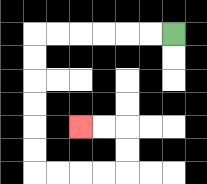{'start': '[7, 1]', 'end': '[3, 5]', 'path_directions': 'L,L,L,L,L,L,D,D,D,D,D,D,R,R,R,R,U,U,L,L', 'path_coordinates': '[[7, 1], [6, 1], [5, 1], [4, 1], [3, 1], [2, 1], [1, 1], [1, 2], [1, 3], [1, 4], [1, 5], [1, 6], [1, 7], [2, 7], [3, 7], [4, 7], [5, 7], [5, 6], [5, 5], [4, 5], [3, 5]]'}